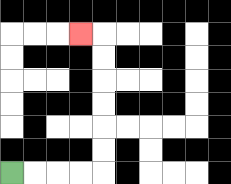{'start': '[0, 7]', 'end': '[3, 1]', 'path_directions': 'R,R,R,R,U,U,U,U,U,U,L', 'path_coordinates': '[[0, 7], [1, 7], [2, 7], [3, 7], [4, 7], [4, 6], [4, 5], [4, 4], [4, 3], [4, 2], [4, 1], [3, 1]]'}